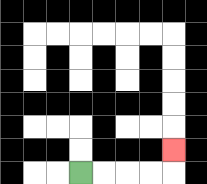{'start': '[3, 7]', 'end': '[7, 6]', 'path_directions': 'R,R,R,R,U', 'path_coordinates': '[[3, 7], [4, 7], [5, 7], [6, 7], [7, 7], [7, 6]]'}